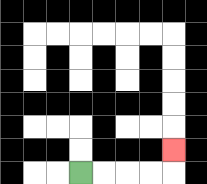{'start': '[3, 7]', 'end': '[7, 6]', 'path_directions': 'R,R,R,R,U', 'path_coordinates': '[[3, 7], [4, 7], [5, 7], [6, 7], [7, 7], [7, 6]]'}